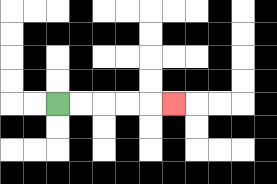{'start': '[2, 4]', 'end': '[7, 4]', 'path_directions': 'R,R,R,R,R', 'path_coordinates': '[[2, 4], [3, 4], [4, 4], [5, 4], [6, 4], [7, 4]]'}